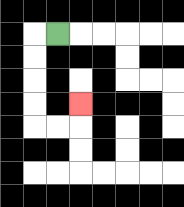{'start': '[2, 1]', 'end': '[3, 4]', 'path_directions': 'L,D,D,D,D,R,R,U', 'path_coordinates': '[[2, 1], [1, 1], [1, 2], [1, 3], [1, 4], [1, 5], [2, 5], [3, 5], [3, 4]]'}